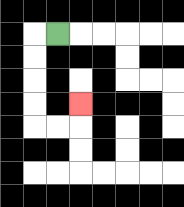{'start': '[2, 1]', 'end': '[3, 4]', 'path_directions': 'L,D,D,D,D,R,R,U', 'path_coordinates': '[[2, 1], [1, 1], [1, 2], [1, 3], [1, 4], [1, 5], [2, 5], [3, 5], [3, 4]]'}